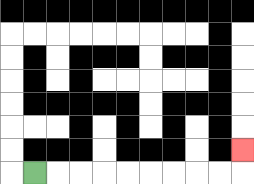{'start': '[1, 7]', 'end': '[10, 6]', 'path_directions': 'R,R,R,R,R,R,R,R,R,U', 'path_coordinates': '[[1, 7], [2, 7], [3, 7], [4, 7], [5, 7], [6, 7], [7, 7], [8, 7], [9, 7], [10, 7], [10, 6]]'}